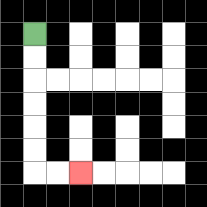{'start': '[1, 1]', 'end': '[3, 7]', 'path_directions': 'D,D,D,D,D,D,R,R', 'path_coordinates': '[[1, 1], [1, 2], [1, 3], [1, 4], [1, 5], [1, 6], [1, 7], [2, 7], [3, 7]]'}